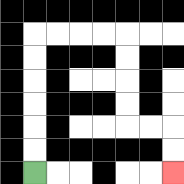{'start': '[1, 7]', 'end': '[7, 7]', 'path_directions': 'U,U,U,U,U,U,R,R,R,R,D,D,D,D,R,R,D,D', 'path_coordinates': '[[1, 7], [1, 6], [1, 5], [1, 4], [1, 3], [1, 2], [1, 1], [2, 1], [3, 1], [4, 1], [5, 1], [5, 2], [5, 3], [5, 4], [5, 5], [6, 5], [7, 5], [7, 6], [7, 7]]'}